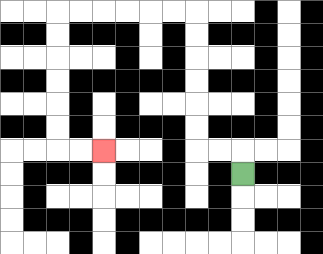{'start': '[10, 7]', 'end': '[4, 6]', 'path_directions': 'U,L,L,U,U,U,U,U,U,L,L,L,L,L,L,D,D,D,D,D,D,R,R', 'path_coordinates': '[[10, 7], [10, 6], [9, 6], [8, 6], [8, 5], [8, 4], [8, 3], [8, 2], [8, 1], [8, 0], [7, 0], [6, 0], [5, 0], [4, 0], [3, 0], [2, 0], [2, 1], [2, 2], [2, 3], [2, 4], [2, 5], [2, 6], [3, 6], [4, 6]]'}